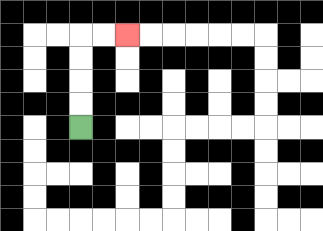{'start': '[3, 5]', 'end': '[5, 1]', 'path_directions': 'U,U,U,U,R,R', 'path_coordinates': '[[3, 5], [3, 4], [3, 3], [3, 2], [3, 1], [4, 1], [5, 1]]'}